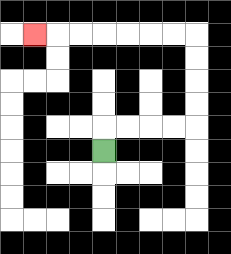{'start': '[4, 6]', 'end': '[1, 1]', 'path_directions': 'U,R,R,R,R,U,U,U,U,L,L,L,L,L,L,L', 'path_coordinates': '[[4, 6], [4, 5], [5, 5], [6, 5], [7, 5], [8, 5], [8, 4], [8, 3], [8, 2], [8, 1], [7, 1], [6, 1], [5, 1], [4, 1], [3, 1], [2, 1], [1, 1]]'}